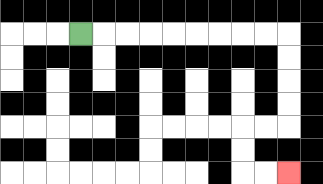{'start': '[3, 1]', 'end': '[12, 7]', 'path_directions': 'R,R,R,R,R,R,R,R,R,D,D,D,D,L,L,D,D,R,R', 'path_coordinates': '[[3, 1], [4, 1], [5, 1], [6, 1], [7, 1], [8, 1], [9, 1], [10, 1], [11, 1], [12, 1], [12, 2], [12, 3], [12, 4], [12, 5], [11, 5], [10, 5], [10, 6], [10, 7], [11, 7], [12, 7]]'}